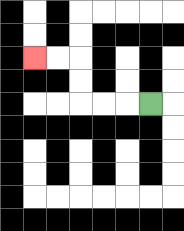{'start': '[6, 4]', 'end': '[1, 2]', 'path_directions': 'L,L,L,U,U,L,L', 'path_coordinates': '[[6, 4], [5, 4], [4, 4], [3, 4], [3, 3], [3, 2], [2, 2], [1, 2]]'}